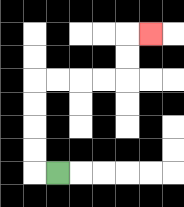{'start': '[2, 7]', 'end': '[6, 1]', 'path_directions': 'L,U,U,U,U,R,R,R,R,U,U,R', 'path_coordinates': '[[2, 7], [1, 7], [1, 6], [1, 5], [1, 4], [1, 3], [2, 3], [3, 3], [4, 3], [5, 3], [5, 2], [5, 1], [6, 1]]'}